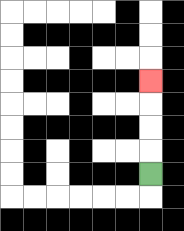{'start': '[6, 7]', 'end': '[6, 3]', 'path_directions': 'U,U,U,U', 'path_coordinates': '[[6, 7], [6, 6], [6, 5], [6, 4], [6, 3]]'}